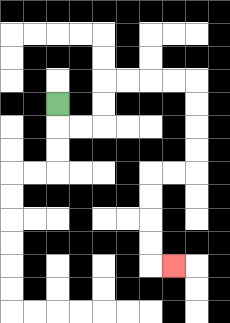{'start': '[2, 4]', 'end': '[7, 11]', 'path_directions': 'D,R,R,U,U,R,R,R,R,D,D,D,D,L,L,D,D,D,D,R', 'path_coordinates': '[[2, 4], [2, 5], [3, 5], [4, 5], [4, 4], [4, 3], [5, 3], [6, 3], [7, 3], [8, 3], [8, 4], [8, 5], [8, 6], [8, 7], [7, 7], [6, 7], [6, 8], [6, 9], [6, 10], [6, 11], [7, 11]]'}